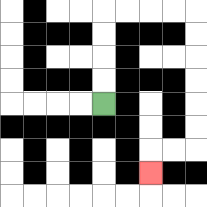{'start': '[4, 4]', 'end': '[6, 7]', 'path_directions': 'U,U,U,U,R,R,R,R,D,D,D,D,D,D,L,L,D', 'path_coordinates': '[[4, 4], [4, 3], [4, 2], [4, 1], [4, 0], [5, 0], [6, 0], [7, 0], [8, 0], [8, 1], [8, 2], [8, 3], [8, 4], [8, 5], [8, 6], [7, 6], [6, 6], [6, 7]]'}